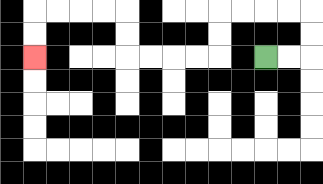{'start': '[11, 2]', 'end': '[1, 2]', 'path_directions': 'R,R,U,U,L,L,L,L,D,D,L,L,L,L,U,U,L,L,L,L,D,D', 'path_coordinates': '[[11, 2], [12, 2], [13, 2], [13, 1], [13, 0], [12, 0], [11, 0], [10, 0], [9, 0], [9, 1], [9, 2], [8, 2], [7, 2], [6, 2], [5, 2], [5, 1], [5, 0], [4, 0], [3, 0], [2, 0], [1, 0], [1, 1], [1, 2]]'}